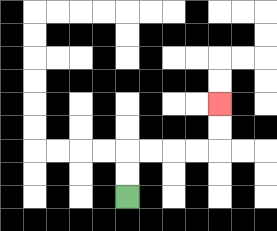{'start': '[5, 8]', 'end': '[9, 4]', 'path_directions': 'U,U,R,R,R,R,U,U', 'path_coordinates': '[[5, 8], [5, 7], [5, 6], [6, 6], [7, 6], [8, 6], [9, 6], [9, 5], [9, 4]]'}